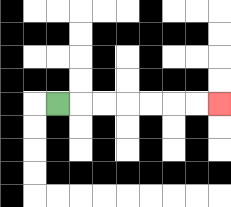{'start': '[2, 4]', 'end': '[9, 4]', 'path_directions': 'R,R,R,R,R,R,R', 'path_coordinates': '[[2, 4], [3, 4], [4, 4], [5, 4], [6, 4], [7, 4], [8, 4], [9, 4]]'}